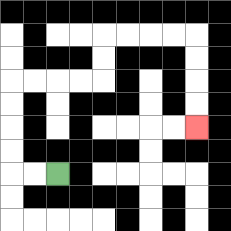{'start': '[2, 7]', 'end': '[8, 5]', 'path_directions': 'L,L,U,U,U,U,R,R,R,R,U,U,R,R,R,R,D,D,D,D', 'path_coordinates': '[[2, 7], [1, 7], [0, 7], [0, 6], [0, 5], [0, 4], [0, 3], [1, 3], [2, 3], [3, 3], [4, 3], [4, 2], [4, 1], [5, 1], [6, 1], [7, 1], [8, 1], [8, 2], [8, 3], [8, 4], [8, 5]]'}